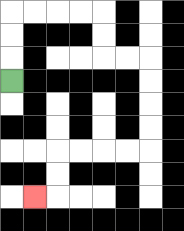{'start': '[0, 3]', 'end': '[1, 8]', 'path_directions': 'U,U,U,R,R,R,R,D,D,R,R,D,D,D,D,L,L,L,L,D,D,L', 'path_coordinates': '[[0, 3], [0, 2], [0, 1], [0, 0], [1, 0], [2, 0], [3, 0], [4, 0], [4, 1], [4, 2], [5, 2], [6, 2], [6, 3], [6, 4], [6, 5], [6, 6], [5, 6], [4, 6], [3, 6], [2, 6], [2, 7], [2, 8], [1, 8]]'}